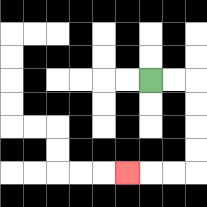{'start': '[6, 3]', 'end': '[5, 7]', 'path_directions': 'R,R,D,D,D,D,L,L,L', 'path_coordinates': '[[6, 3], [7, 3], [8, 3], [8, 4], [8, 5], [8, 6], [8, 7], [7, 7], [6, 7], [5, 7]]'}